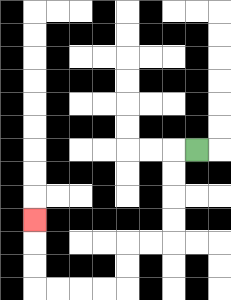{'start': '[8, 6]', 'end': '[1, 9]', 'path_directions': 'L,D,D,D,D,L,L,D,D,L,L,L,L,U,U,U', 'path_coordinates': '[[8, 6], [7, 6], [7, 7], [7, 8], [7, 9], [7, 10], [6, 10], [5, 10], [5, 11], [5, 12], [4, 12], [3, 12], [2, 12], [1, 12], [1, 11], [1, 10], [1, 9]]'}